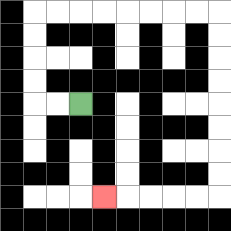{'start': '[3, 4]', 'end': '[4, 8]', 'path_directions': 'L,L,U,U,U,U,R,R,R,R,R,R,R,R,D,D,D,D,D,D,D,D,L,L,L,L,L', 'path_coordinates': '[[3, 4], [2, 4], [1, 4], [1, 3], [1, 2], [1, 1], [1, 0], [2, 0], [3, 0], [4, 0], [5, 0], [6, 0], [7, 0], [8, 0], [9, 0], [9, 1], [9, 2], [9, 3], [9, 4], [9, 5], [9, 6], [9, 7], [9, 8], [8, 8], [7, 8], [6, 8], [5, 8], [4, 8]]'}